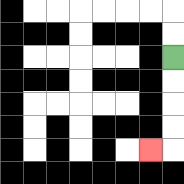{'start': '[7, 2]', 'end': '[6, 6]', 'path_directions': 'D,D,D,D,L', 'path_coordinates': '[[7, 2], [7, 3], [7, 4], [7, 5], [7, 6], [6, 6]]'}